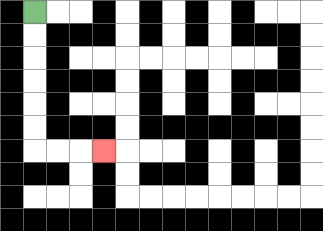{'start': '[1, 0]', 'end': '[4, 6]', 'path_directions': 'D,D,D,D,D,D,R,R,R', 'path_coordinates': '[[1, 0], [1, 1], [1, 2], [1, 3], [1, 4], [1, 5], [1, 6], [2, 6], [3, 6], [4, 6]]'}